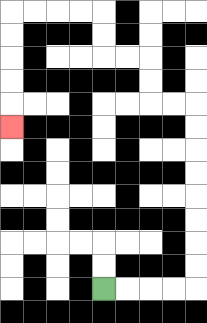{'start': '[4, 12]', 'end': '[0, 5]', 'path_directions': 'R,R,R,R,U,U,U,U,U,U,U,U,L,L,U,U,L,L,U,U,L,L,L,L,D,D,D,D,D', 'path_coordinates': '[[4, 12], [5, 12], [6, 12], [7, 12], [8, 12], [8, 11], [8, 10], [8, 9], [8, 8], [8, 7], [8, 6], [8, 5], [8, 4], [7, 4], [6, 4], [6, 3], [6, 2], [5, 2], [4, 2], [4, 1], [4, 0], [3, 0], [2, 0], [1, 0], [0, 0], [0, 1], [0, 2], [0, 3], [0, 4], [0, 5]]'}